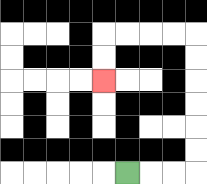{'start': '[5, 7]', 'end': '[4, 3]', 'path_directions': 'R,R,R,U,U,U,U,U,U,L,L,L,L,D,D', 'path_coordinates': '[[5, 7], [6, 7], [7, 7], [8, 7], [8, 6], [8, 5], [8, 4], [8, 3], [8, 2], [8, 1], [7, 1], [6, 1], [5, 1], [4, 1], [4, 2], [4, 3]]'}